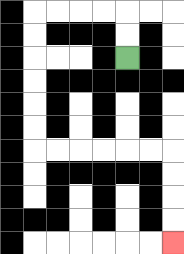{'start': '[5, 2]', 'end': '[7, 10]', 'path_directions': 'U,U,L,L,L,L,D,D,D,D,D,D,R,R,R,R,R,R,D,D,D,D', 'path_coordinates': '[[5, 2], [5, 1], [5, 0], [4, 0], [3, 0], [2, 0], [1, 0], [1, 1], [1, 2], [1, 3], [1, 4], [1, 5], [1, 6], [2, 6], [3, 6], [4, 6], [5, 6], [6, 6], [7, 6], [7, 7], [7, 8], [7, 9], [7, 10]]'}